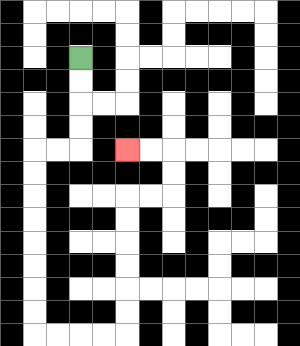{'start': '[3, 2]', 'end': '[5, 6]', 'path_directions': 'D,D,D,D,L,L,D,D,D,D,D,D,D,D,R,R,R,R,U,U,U,U,U,U,R,R,U,U,L,L', 'path_coordinates': '[[3, 2], [3, 3], [3, 4], [3, 5], [3, 6], [2, 6], [1, 6], [1, 7], [1, 8], [1, 9], [1, 10], [1, 11], [1, 12], [1, 13], [1, 14], [2, 14], [3, 14], [4, 14], [5, 14], [5, 13], [5, 12], [5, 11], [5, 10], [5, 9], [5, 8], [6, 8], [7, 8], [7, 7], [7, 6], [6, 6], [5, 6]]'}